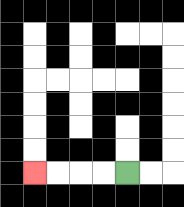{'start': '[5, 7]', 'end': '[1, 7]', 'path_directions': 'L,L,L,L', 'path_coordinates': '[[5, 7], [4, 7], [3, 7], [2, 7], [1, 7]]'}